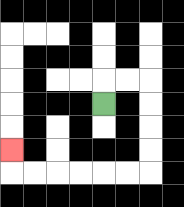{'start': '[4, 4]', 'end': '[0, 6]', 'path_directions': 'U,R,R,D,D,D,D,L,L,L,L,L,L,U', 'path_coordinates': '[[4, 4], [4, 3], [5, 3], [6, 3], [6, 4], [6, 5], [6, 6], [6, 7], [5, 7], [4, 7], [3, 7], [2, 7], [1, 7], [0, 7], [0, 6]]'}